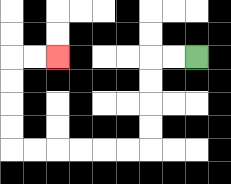{'start': '[8, 2]', 'end': '[2, 2]', 'path_directions': 'L,L,D,D,D,D,L,L,L,L,L,L,U,U,U,U,R,R', 'path_coordinates': '[[8, 2], [7, 2], [6, 2], [6, 3], [6, 4], [6, 5], [6, 6], [5, 6], [4, 6], [3, 6], [2, 6], [1, 6], [0, 6], [0, 5], [0, 4], [0, 3], [0, 2], [1, 2], [2, 2]]'}